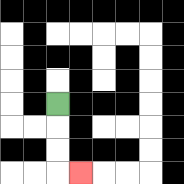{'start': '[2, 4]', 'end': '[3, 7]', 'path_directions': 'D,D,D,R', 'path_coordinates': '[[2, 4], [2, 5], [2, 6], [2, 7], [3, 7]]'}